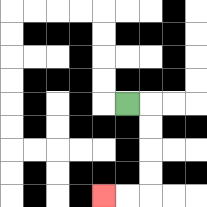{'start': '[5, 4]', 'end': '[4, 8]', 'path_directions': 'R,D,D,D,D,L,L', 'path_coordinates': '[[5, 4], [6, 4], [6, 5], [6, 6], [6, 7], [6, 8], [5, 8], [4, 8]]'}